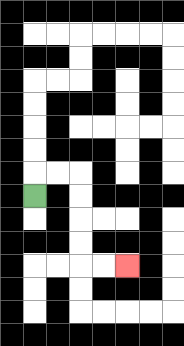{'start': '[1, 8]', 'end': '[5, 11]', 'path_directions': 'U,R,R,D,D,D,D,R,R', 'path_coordinates': '[[1, 8], [1, 7], [2, 7], [3, 7], [3, 8], [3, 9], [3, 10], [3, 11], [4, 11], [5, 11]]'}